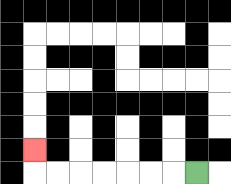{'start': '[8, 7]', 'end': '[1, 6]', 'path_directions': 'L,L,L,L,L,L,L,U', 'path_coordinates': '[[8, 7], [7, 7], [6, 7], [5, 7], [4, 7], [3, 7], [2, 7], [1, 7], [1, 6]]'}